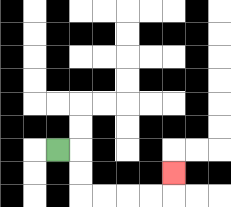{'start': '[2, 6]', 'end': '[7, 7]', 'path_directions': 'R,D,D,R,R,R,R,U', 'path_coordinates': '[[2, 6], [3, 6], [3, 7], [3, 8], [4, 8], [5, 8], [6, 8], [7, 8], [7, 7]]'}